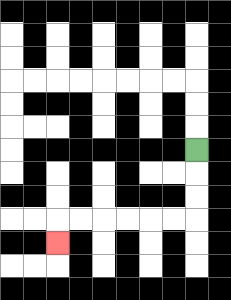{'start': '[8, 6]', 'end': '[2, 10]', 'path_directions': 'D,D,D,L,L,L,L,L,L,D', 'path_coordinates': '[[8, 6], [8, 7], [8, 8], [8, 9], [7, 9], [6, 9], [5, 9], [4, 9], [3, 9], [2, 9], [2, 10]]'}